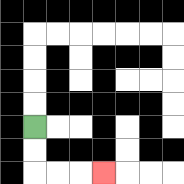{'start': '[1, 5]', 'end': '[4, 7]', 'path_directions': 'D,D,R,R,R', 'path_coordinates': '[[1, 5], [1, 6], [1, 7], [2, 7], [3, 7], [4, 7]]'}